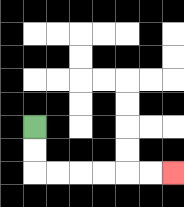{'start': '[1, 5]', 'end': '[7, 7]', 'path_directions': 'D,D,R,R,R,R,R,R', 'path_coordinates': '[[1, 5], [1, 6], [1, 7], [2, 7], [3, 7], [4, 7], [5, 7], [6, 7], [7, 7]]'}